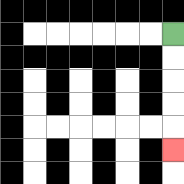{'start': '[7, 1]', 'end': '[7, 6]', 'path_directions': 'D,D,D,D,D', 'path_coordinates': '[[7, 1], [7, 2], [7, 3], [7, 4], [7, 5], [7, 6]]'}